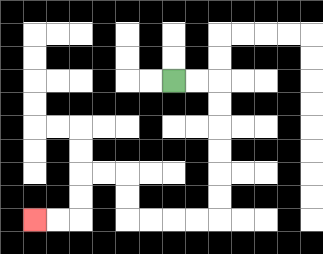{'start': '[7, 3]', 'end': '[1, 9]', 'path_directions': 'R,R,D,D,D,D,D,D,L,L,L,L,U,U,L,L,D,D,L,L', 'path_coordinates': '[[7, 3], [8, 3], [9, 3], [9, 4], [9, 5], [9, 6], [9, 7], [9, 8], [9, 9], [8, 9], [7, 9], [6, 9], [5, 9], [5, 8], [5, 7], [4, 7], [3, 7], [3, 8], [3, 9], [2, 9], [1, 9]]'}